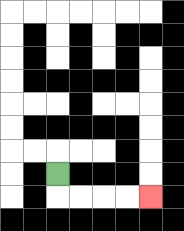{'start': '[2, 7]', 'end': '[6, 8]', 'path_directions': 'D,R,R,R,R', 'path_coordinates': '[[2, 7], [2, 8], [3, 8], [4, 8], [5, 8], [6, 8]]'}